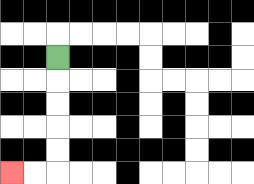{'start': '[2, 2]', 'end': '[0, 7]', 'path_directions': 'D,D,D,D,D,L,L', 'path_coordinates': '[[2, 2], [2, 3], [2, 4], [2, 5], [2, 6], [2, 7], [1, 7], [0, 7]]'}